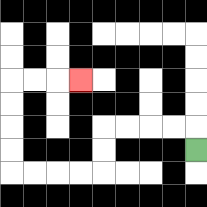{'start': '[8, 6]', 'end': '[3, 3]', 'path_directions': 'U,L,L,L,L,D,D,L,L,L,L,U,U,U,U,R,R,R', 'path_coordinates': '[[8, 6], [8, 5], [7, 5], [6, 5], [5, 5], [4, 5], [4, 6], [4, 7], [3, 7], [2, 7], [1, 7], [0, 7], [0, 6], [0, 5], [0, 4], [0, 3], [1, 3], [2, 3], [3, 3]]'}